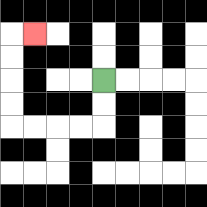{'start': '[4, 3]', 'end': '[1, 1]', 'path_directions': 'D,D,L,L,L,L,U,U,U,U,R', 'path_coordinates': '[[4, 3], [4, 4], [4, 5], [3, 5], [2, 5], [1, 5], [0, 5], [0, 4], [0, 3], [0, 2], [0, 1], [1, 1]]'}